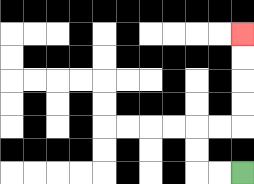{'start': '[10, 7]', 'end': '[10, 1]', 'path_directions': 'L,L,U,U,R,R,U,U,U,U', 'path_coordinates': '[[10, 7], [9, 7], [8, 7], [8, 6], [8, 5], [9, 5], [10, 5], [10, 4], [10, 3], [10, 2], [10, 1]]'}